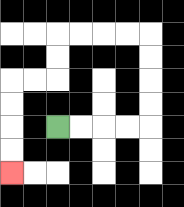{'start': '[2, 5]', 'end': '[0, 7]', 'path_directions': 'R,R,R,R,U,U,U,U,L,L,L,L,D,D,L,L,D,D,D,D', 'path_coordinates': '[[2, 5], [3, 5], [4, 5], [5, 5], [6, 5], [6, 4], [6, 3], [6, 2], [6, 1], [5, 1], [4, 1], [3, 1], [2, 1], [2, 2], [2, 3], [1, 3], [0, 3], [0, 4], [0, 5], [0, 6], [0, 7]]'}